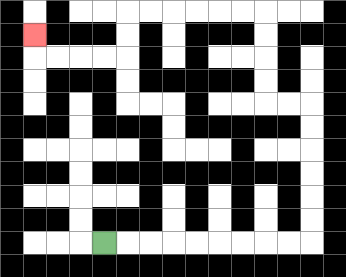{'start': '[4, 10]', 'end': '[1, 1]', 'path_directions': 'R,R,R,R,R,R,R,R,R,U,U,U,U,U,U,L,L,U,U,U,U,L,L,L,L,L,L,D,D,L,L,L,L,U', 'path_coordinates': '[[4, 10], [5, 10], [6, 10], [7, 10], [8, 10], [9, 10], [10, 10], [11, 10], [12, 10], [13, 10], [13, 9], [13, 8], [13, 7], [13, 6], [13, 5], [13, 4], [12, 4], [11, 4], [11, 3], [11, 2], [11, 1], [11, 0], [10, 0], [9, 0], [8, 0], [7, 0], [6, 0], [5, 0], [5, 1], [5, 2], [4, 2], [3, 2], [2, 2], [1, 2], [1, 1]]'}